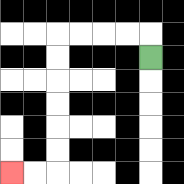{'start': '[6, 2]', 'end': '[0, 7]', 'path_directions': 'U,L,L,L,L,D,D,D,D,D,D,L,L', 'path_coordinates': '[[6, 2], [6, 1], [5, 1], [4, 1], [3, 1], [2, 1], [2, 2], [2, 3], [2, 4], [2, 5], [2, 6], [2, 7], [1, 7], [0, 7]]'}